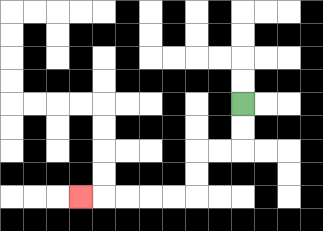{'start': '[10, 4]', 'end': '[3, 8]', 'path_directions': 'D,D,L,L,D,D,L,L,L,L,L', 'path_coordinates': '[[10, 4], [10, 5], [10, 6], [9, 6], [8, 6], [8, 7], [8, 8], [7, 8], [6, 8], [5, 8], [4, 8], [3, 8]]'}